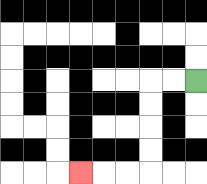{'start': '[8, 3]', 'end': '[3, 7]', 'path_directions': 'L,L,D,D,D,D,L,L,L', 'path_coordinates': '[[8, 3], [7, 3], [6, 3], [6, 4], [6, 5], [6, 6], [6, 7], [5, 7], [4, 7], [3, 7]]'}